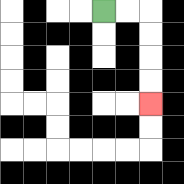{'start': '[4, 0]', 'end': '[6, 4]', 'path_directions': 'R,R,D,D,D,D', 'path_coordinates': '[[4, 0], [5, 0], [6, 0], [6, 1], [6, 2], [6, 3], [6, 4]]'}